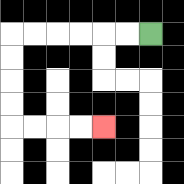{'start': '[6, 1]', 'end': '[4, 5]', 'path_directions': 'L,L,L,L,L,L,D,D,D,D,R,R,R,R', 'path_coordinates': '[[6, 1], [5, 1], [4, 1], [3, 1], [2, 1], [1, 1], [0, 1], [0, 2], [0, 3], [0, 4], [0, 5], [1, 5], [2, 5], [3, 5], [4, 5]]'}